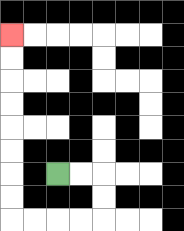{'start': '[2, 7]', 'end': '[0, 1]', 'path_directions': 'R,R,D,D,L,L,L,L,U,U,U,U,U,U,U,U', 'path_coordinates': '[[2, 7], [3, 7], [4, 7], [4, 8], [4, 9], [3, 9], [2, 9], [1, 9], [0, 9], [0, 8], [0, 7], [0, 6], [0, 5], [0, 4], [0, 3], [0, 2], [0, 1]]'}